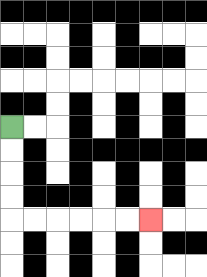{'start': '[0, 5]', 'end': '[6, 9]', 'path_directions': 'D,D,D,D,R,R,R,R,R,R', 'path_coordinates': '[[0, 5], [0, 6], [0, 7], [0, 8], [0, 9], [1, 9], [2, 9], [3, 9], [4, 9], [5, 9], [6, 9]]'}